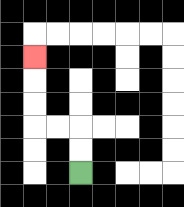{'start': '[3, 7]', 'end': '[1, 2]', 'path_directions': 'U,U,L,L,U,U,U', 'path_coordinates': '[[3, 7], [3, 6], [3, 5], [2, 5], [1, 5], [1, 4], [1, 3], [1, 2]]'}